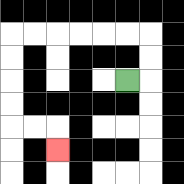{'start': '[5, 3]', 'end': '[2, 6]', 'path_directions': 'R,U,U,L,L,L,L,L,L,D,D,D,D,R,R,D', 'path_coordinates': '[[5, 3], [6, 3], [6, 2], [6, 1], [5, 1], [4, 1], [3, 1], [2, 1], [1, 1], [0, 1], [0, 2], [0, 3], [0, 4], [0, 5], [1, 5], [2, 5], [2, 6]]'}